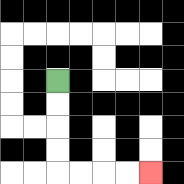{'start': '[2, 3]', 'end': '[6, 7]', 'path_directions': 'D,D,D,D,R,R,R,R', 'path_coordinates': '[[2, 3], [2, 4], [2, 5], [2, 6], [2, 7], [3, 7], [4, 7], [5, 7], [6, 7]]'}